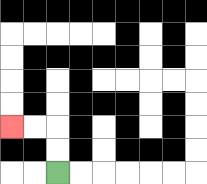{'start': '[2, 7]', 'end': '[0, 5]', 'path_directions': 'U,U,L,L', 'path_coordinates': '[[2, 7], [2, 6], [2, 5], [1, 5], [0, 5]]'}